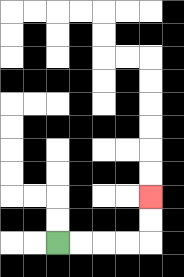{'start': '[2, 10]', 'end': '[6, 8]', 'path_directions': 'R,R,R,R,U,U', 'path_coordinates': '[[2, 10], [3, 10], [4, 10], [5, 10], [6, 10], [6, 9], [6, 8]]'}